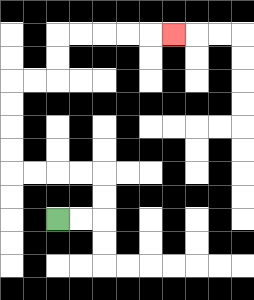{'start': '[2, 9]', 'end': '[7, 1]', 'path_directions': 'R,R,U,U,L,L,L,L,U,U,U,U,R,R,U,U,R,R,R,R,R', 'path_coordinates': '[[2, 9], [3, 9], [4, 9], [4, 8], [4, 7], [3, 7], [2, 7], [1, 7], [0, 7], [0, 6], [0, 5], [0, 4], [0, 3], [1, 3], [2, 3], [2, 2], [2, 1], [3, 1], [4, 1], [5, 1], [6, 1], [7, 1]]'}